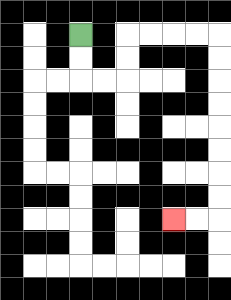{'start': '[3, 1]', 'end': '[7, 9]', 'path_directions': 'D,D,R,R,U,U,R,R,R,R,D,D,D,D,D,D,D,D,L,L', 'path_coordinates': '[[3, 1], [3, 2], [3, 3], [4, 3], [5, 3], [5, 2], [5, 1], [6, 1], [7, 1], [8, 1], [9, 1], [9, 2], [9, 3], [9, 4], [9, 5], [9, 6], [9, 7], [9, 8], [9, 9], [8, 9], [7, 9]]'}